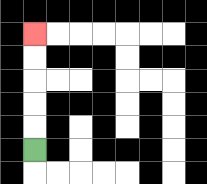{'start': '[1, 6]', 'end': '[1, 1]', 'path_directions': 'U,U,U,U,U', 'path_coordinates': '[[1, 6], [1, 5], [1, 4], [1, 3], [1, 2], [1, 1]]'}